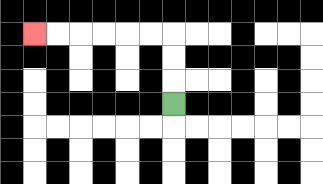{'start': '[7, 4]', 'end': '[1, 1]', 'path_directions': 'U,U,U,L,L,L,L,L,L', 'path_coordinates': '[[7, 4], [7, 3], [7, 2], [7, 1], [6, 1], [5, 1], [4, 1], [3, 1], [2, 1], [1, 1]]'}